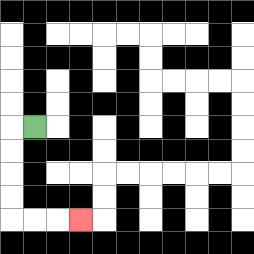{'start': '[1, 5]', 'end': '[3, 9]', 'path_directions': 'L,D,D,D,D,R,R,R', 'path_coordinates': '[[1, 5], [0, 5], [0, 6], [0, 7], [0, 8], [0, 9], [1, 9], [2, 9], [3, 9]]'}